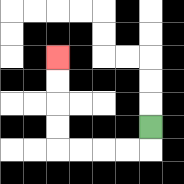{'start': '[6, 5]', 'end': '[2, 2]', 'path_directions': 'D,L,L,L,L,U,U,U,U', 'path_coordinates': '[[6, 5], [6, 6], [5, 6], [4, 6], [3, 6], [2, 6], [2, 5], [2, 4], [2, 3], [2, 2]]'}